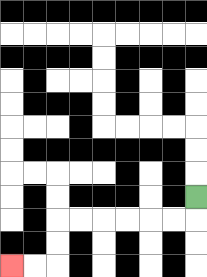{'start': '[8, 8]', 'end': '[0, 11]', 'path_directions': 'D,L,L,L,L,L,L,D,D,L,L', 'path_coordinates': '[[8, 8], [8, 9], [7, 9], [6, 9], [5, 9], [4, 9], [3, 9], [2, 9], [2, 10], [2, 11], [1, 11], [0, 11]]'}